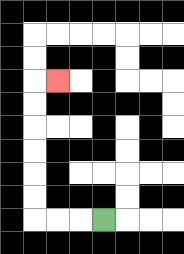{'start': '[4, 9]', 'end': '[2, 3]', 'path_directions': 'L,L,L,U,U,U,U,U,U,R', 'path_coordinates': '[[4, 9], [3, 9], [2, 9], [1, 9], [1, 8], [1, 7], [1, 6], [1, 5], [1, 4], [1, 3], [2, 3]]'}